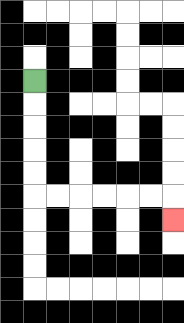{'start': '[1, 3]', 'end': '[7, 9]', 'path_directions': 'D,D,D,D,D,R,R,R,R,R,R,D', 'path_coordinates': '[[1, 3], [1, 4], [1, 5], [1, 6], [1, 7], [1, 8], [2, 8], [3, 8], [4, 8], [5, 8], [6, 8], [7, 8], [7, 9]]'}